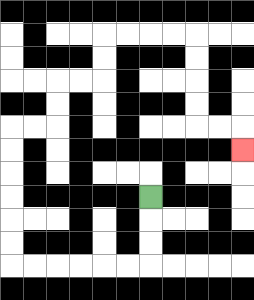{'start': '[6, 8]', 'end': '[10, 6]', 'path_directions': 'D,D,D,L,L,L,L,L,L,U,U,U,U,U,U,R,R,U,U,R,R,U,U,R,R,R,R,D,D,D,D,R,R,D', 'path_coordinates': '[[6, 8], [6, 9], [6, 10], [6, 11], [5, 11], [4, 11], [3, 11], [2, 11], [1, 11], [0, 11], [0, 10], [0, 9], [0, 8], [0, 7], [0, 6], [0, 5], [1, 5], [2, 5], [2, 4], [2, 3], [3, 3], [4, 3], [4, 2], [4, 1], [5, 1], [6, 1], [7, 1], [8, 1], [8, 2], [8, 3], [8, 4], [8, 5], [9, 5], [10, 5], [10, 6]]'}